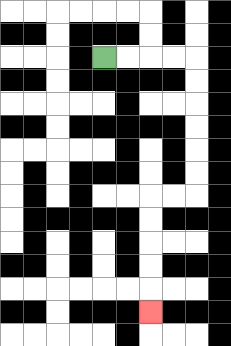{'start': '[4, 2]', 'end': '[6, 13]', 'path_directions': 'R,R,R,R,D,D,D,D,D,D,L,L,D,D,D,D,D', 'path_coordinates': '[[4, 2], [5, 2], [6, 2], [7, 2], [8, 2], [8, 3], [8, 4], [8, 5], [8, 6], [8, 7], [8, 8], [7, 8], [6, 8], [6, 9], [6, 10], [6, 11], [6, 12], [6, 13]]'}